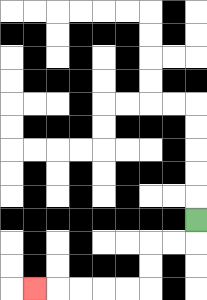{'start': '[8, 9]', 'end': '[1, 12]', 'path_directions': 'D,L,L,D,D,L,L,L,L,L', 'path_coordinates': '[[8, 9], [8, 10], [7, 10], [6, 10], [6, 11], [6, 12], [5, 12], [4, 12], [3, 12], [2, 12], [1, 12]]'}